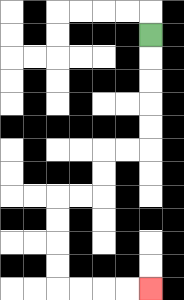{'start': '[6, 1]', 'end': '[6, 12]', 'path_directions': 'D,D,D,D,D,L,L,D,D,L,L,D,D,D,D,R,R,R,R', 'path_coordinates': '[[6, 1], [6, 2], [6, 3], [6, 4], [6, 5], [6, 6], [5, 6], [4, 6], [4, 7], [4, 8], [3, 8], [2, 8], [2, 9], [2, 10], [2, 11], [2, 12], [3, 12], [4, 12], [5, 12], [6, 12]]'}